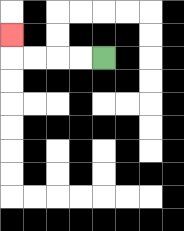{'start': '[4, 2]', 'end': '[0, 1]', 'path_directions': 'L,L,L,L,U', 'path_coordinates': '[[4, 2], [3, 2], [2, 2], [1, 2], [0, 2], [0, 1]]'}